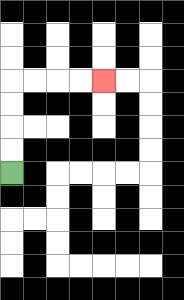{'start': '[0, 7]', 'end': '[4, 3]', 'path_directions': 'U,U,U,U,R,R,R,R', 'path_coordinates': '[[0, 7], [0, 6], [0, 5], [0, 4], [0, 3], [1, 3], [2, 3], [3, 3], [4, 3]]'}